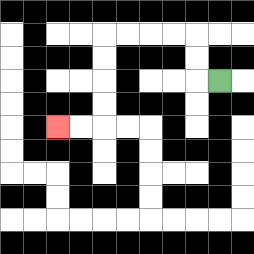{'start': '[9, 3]', 'end': '[2, 5]', 'path_directions': 'L,U,U,L,L,L,L,D,D,D,D,L,L', 'path_coordinates': '[[9, 3], [8, 3], [8, 2], [8, 1], [7, 1], [6, 1], [5, 1], [4, 1], [4, 2], [4, 3], [4, 4], [4, 5], [3, 5], [2, 5]]'}